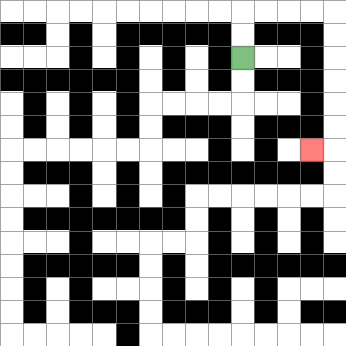{'start': '[10, 2]', 'end': '[13, 6]', 'path_directions': 'U,U,R,R,R,R,D,D,D,D,D,D,L', 'path_coordinates': '[[10, 2], [10, 1], [10, 0], [11, 0], [12, 0], [13, 0], [14, 0], [14, 1], [14, 2], [14, 3], [14, 4], [14, 5], [14, 6], [13, 6]]'}